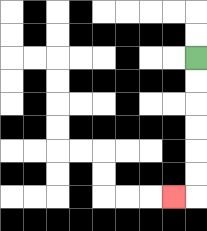{'start': '[8, 2]', 'end': '[7, 8]', 'path_directions': 'D,D,D,D,D,D,L', 'path_coordinates': '[[8, 2], [8, 3], [8, 4], [8, 5], [8, 6], [8, 7], [8, 8], [7, 8]]'}